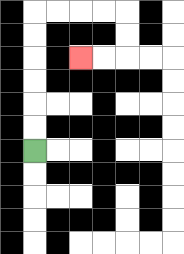{'start': '[1, 6]', 'end': '[3, 2]', 'path_directions': 'U,U,U,U,U,U,R,R,R,R,D,D,L,L', 'path_coordinates': '[[1, 6], [1, 5], [1, 4], [1, 3], [1, 2], [1, 1], [1, 0], [2, 0], [3, 0], [4, 0], [5, 0], [5, 1], [5, 2], [4, 2], [3, 2]]'}